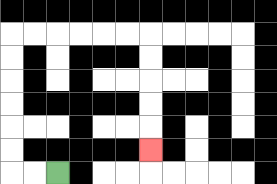{'start': '[2, 7]', 'end': '[6, 6]', 'path_directions': 'L,L,U,U,U,U,U,U,R,R,R,R,R,R,D,D,D,D,D', 'path_coordinates': '[[2, 7], [1, 7], [0, 7], [0, 6], [0, 5], [0, 4], [0, 3], [0, 2], [0, 1], [1, 1], [2, 1], [3, 1], [4, 1], [5, 1], [6, 1], [6, 2], [6, 3], [6, 4], [6, 5], [6, 6]]'}